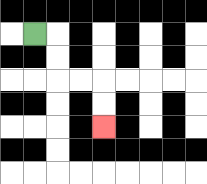{'start': '[1, 1]', 'end': '[4, 5]', 'path_directions': 'R,D,D,R,R,D,D', 'path_coordinates': '[[1, 1], [2, 1], [2, 2], [2, 3], [3, 3], [4, 3], [4, 4], [4, 5]]'}